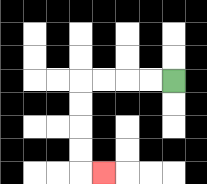{'start': '[7, 3]', 'end': '[4, 7]', 'path_directions': 'L,L,L,L,D,D,D,D,R', 'path_coordinates': '[[7, 3], [6, 3], [5, 3], [4, 3], [3, 3], [3, 4], [3, 5], [3, 6], [3, 7], [4, 7]]'}